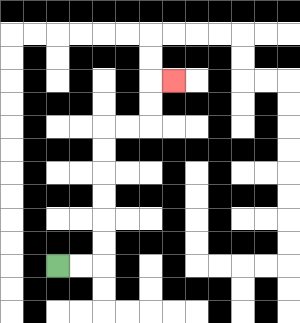{'start': '[2, 11]', 'end': '[7, 3]', 'path_directions': 'R,R,U,U,U,U,U,U,R,R,U,U,R', 'path_coordinates': '[[2, 11], [3, 11], [4, 11], [4, 10], [4, 9], [4, 8], [4, 7], [4, 6], [4, 5], [5, 5], [6, 5], [6, 4], [6, 3], [7, 3]]'}